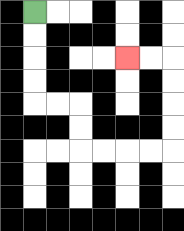{'start': '[1, 0]', 'end': '[5, 2]', 'path_directions': 'D,D,D,D,R,R,D,D,R,R,R,R,U,U,U,U,L,L', 'path_coordinates': '[[1, 0], [1, 1], [1, 2], [1, 3], [1, 4], [2, 4], [3, 4], [3, 5], [3, 6], [4, 6], [5, 6], [6, 6], [7, 6], [7, 5], [7, 4], [7, 3], [7, 2], [6, 2], [5, 2]]'}